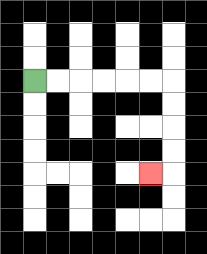{'start': '[1, 3]', 'end': '[6, 7]', 'path_directions': 'R,R,R,R,R,R,D,D,D,D,L', 'path_coordinates': '[[1, 3], [2, 3], [3, 3], [4, 3], [5, 3], [6, 3], [7, 3], [7, 4], [7, 5], [7, 6], [7, 7], [6, 7]]'}